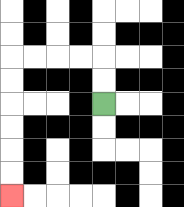{'start': '[4, 4]', 'end': '[0, 8]', 'path_directions': 'U,U,L,L,L,L,D,D,D,D,D,D', 'path_coordinates': '[[4, 4], [4, 3], [4, 2], [3, 2], [2, 2], [1, 2], [0, 2], [0, 3], [0, 4], [0, 5], [0, 6], [0, 7], [0, 8]]'}